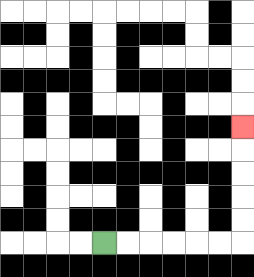{'start': '[4, 10]', 'end': '[10, 5]', 'path_directions': 'R,R,R,R,R,R,U,U,U,U,U', 'path_coordinates': '[[4, 10], [5, 10], [6, 10], [7, 10], [8, 10], [9, 10], [10, 10], [10, 9], [10, 8], [10, 7], [10, 6], [10, 5]]'}